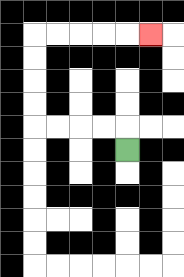{'start': '[5, 6]', 'end': '[6, 1]', 'path_directions': 'U,L,L,L,L,U,U,U,U,R,R,R,R,R', 'path_coordinates': '[[5, 6], [5, 5], [4, 5], [3, 5], [2, 5], [1, 5], [1, 4], [1, 3], [1, 2], [1, 1], [2, 1], [3, 1], [4, 1], [5, 1], [6, 1]]'}